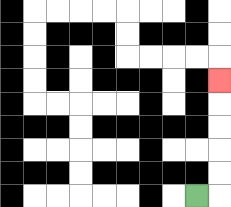{'start': '[8, 8]', 'end': '[9, 3]', 'path_directions': 'R,U,U,U,U,U', 'path_coordinates': '[[8, 8], [9, 8], [9, 7], [9, 6], [9, 5], [9, 4], [9, 3]]'}